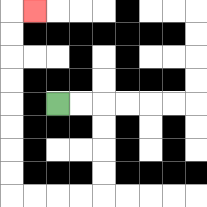{'start': '[2, 4]', 'end': '[1, 0]', 'path_directions': 'R,R,D,D,D,D,L,L,L,L,U,U,U,U,U,U,U,U,R', 'path_coordinates': '[[2, 4], [3, 4], [4, 4], [4, 5], [4, 6], [4, 7], [4, 8], [3, 8], [2, 8], [1, 8], [0, 8], [0, 7], [0, 6], [0, 5], [0, 4], [0, 3], [0, 2], [0, 1], [0, 0], [1, 0]]'}